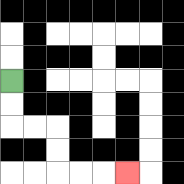{'start': '[0, 3]', 'end': '[5, 7]', 'path_directions': 'D,D,R,R,D,D,R,R,R', 'path_coordinates': '[[0, 3], [0, 4], [0, 5], [1, 5], [2, 5], [2, 6], [2, 7], [3, 7], [4, 7], [5, 7]]'}